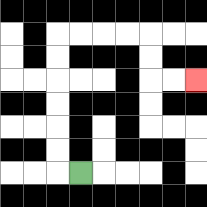{'start': '[3, 7]', 'end': '[8, 3]', 'path_directions': 'L,U,U,U,U,U,U,R,R,R,R,D,D,R,R', 'path_coordinates': '[[3, 7], [2, 7], [2, 6], [2, 5], [2, 4], [2, 3], [2, 2], [2, 1], [3, 1], [4, 1], [5, 1], [6, 1], [6, 2], [6, 3], [7, 3], [8, 3]]'}